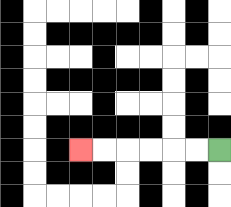{'start': '[9, 6]', 'end': '[3, 6]', 'path_directions': 'L,L,L,L,L,L', 'path_coordinates': '[[9, 6], [8, 6], [7, 6], [6, 6], [5, 6], [4, 6], [3, 6]]'}